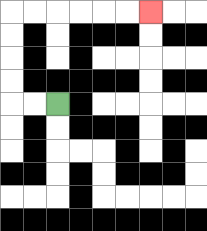{'start': '[2, 4]', 'end': '[6, 0]', 'path_directions': 'L,L,U,U,U,U,R,R,R,R,R,R', 'path_coordinates': '[[2, 4], [1, 4], [0, 4], [0, 3], [0, 2], [0, 1], [0, 0], [1, 0], [2, 0], [3, 0], [4, 0], [5, 0], [6, 0]]'}